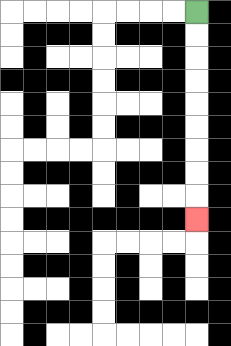{'start': '[8, 0]', 'end': '[8, 9]', 'path_directions': 'D,D,D,D,D,D,D,D,D', 'path_coordinates': '[[8, 0], [8, 1], [8, 2], [8, 3], [8, 4], [8, 5], [8, 6], [8, 7], [8, 8], [8, 9]]'}